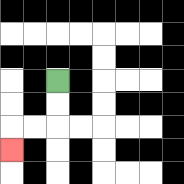{'start': '[2, 3]', 'end': '[0, 6]', 'path_directions': 'D,D,L,L,D', 'path_coordinates': '[[2, 3], [2, 4], [2, 5], [1, 5], [0, 5], [0, 6]]'}